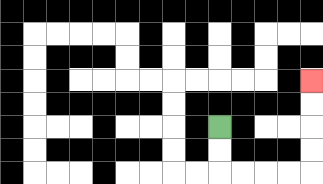{'start': '[9, 5]', 'end': '[13, 3]', 'path_directions': 'D,D,R,R,R,R,U,U,U,U', 'path_coordinates': '[[9, 5], [9, 6], [9, 7], [10, 7], [11, 7], [12, 7], [13, 7], [13, 6], [13, 5], [13, 4], [13, 3]]'}